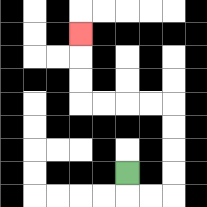{'start': '[5, 7]', 'end': '[3, 1]', 'path_directions': 'D,R,R,U,U,U,U,L,L,L,L,U,U,U', 'path_coordinates': '[[5, 7], [5, 8], [6, 8], [7, 8], [7, 7], [7, 6], [7, 5], [7, 4], [6, 4], [5, 4], [4, 4], [3, 4], [3, 3], [3, 2], [3, 1]]'}